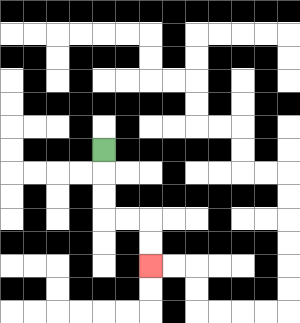{'start': '[4, 6]', 'end': '[6, 11]', 'path_directions': 'D,D,D,R,R,D,D', 'path_coordinates': '[[4, 6], [4, 7], [4, 8], [4, 9], [5, 9], [6, 9], [6, 10], [6, 11]]'}